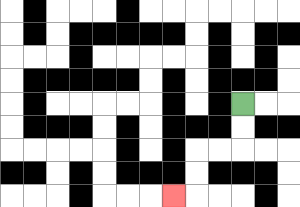{'start': '[10, 4]', 'end': '[7, 8]', 'path_directions': 'D,D,L,L,D,D,L', 'path_coordinates': '[[10, 4], [10, 5], [10, 6], [9, 6], [8, 6], [8, 7], [8, 8], [7, 8]]'}